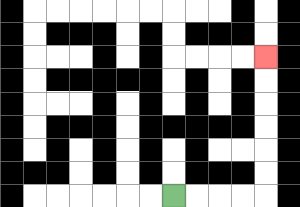{'start': '[7, 8]', 'end': '[11, 2]', 'path_directions': 'R,R,R,R,U,U,U,U,U,U', 'path_coordinates': '[[7, 8], [8, 8], [9, 8], [10, 8], [11, 8], [11, 7], [11, 6], [11, 5], [11, 4], [11, 3], [11, 2]]'}